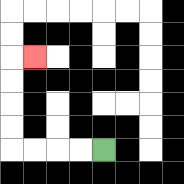{'start': '[4, 6]', 'end': '[1, 2]', 'path_directions': 'L,L,L,L,U,U,U,U,R', 'path_coordinates': '[[4, 6], [3, 6], [2, 6], [1, 6], [0, 6], [0, 5], [0, 4], [0, 3], [0, 2], [1, 2]]'}